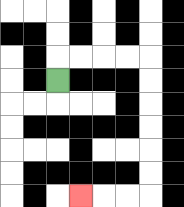{'start': '[2, 3]', 'end': '[3, 8]', 'path_directions': 'U,R,R,R,R,D,D,D,D,D,D,L,L,L', 'path_coordinates': '[[2, 3], [2, 2], [3, 2], [4, 2], [5, 2], [6, 2], [6, 3], [6, 4], [6, 5], [6, 6], [6, 7], [6, 8], [5, 8], [4, 8], [3, 8]]'}